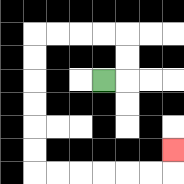{'start': '[4, 3]', 'end': '[7, 6]', 'path_directions': 'R,U,U,L,L,L,L,D,D,D,D,D,D,R,R,R,R,R,R,U', 'path_coordinates': '[[4, 3], [5, 3], [5, 2], [5, 1], [4, 1], [3, 1], [2, 1], [1, 1], [1, 2], [1, 3], [1, 4], [1, 5], [1, 6], [1, 7], [2, 7], [3, 7], [4, 7], [5, 7], [6, 7], [7, 7], [7, 6]]'}